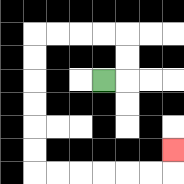{'start': '[4, 3]', 'end': '[7, 6]', 'path_directions': 'R,U,U,L,L,L,L,D,D,D,D,D,D,R,R,R,R,R,R,U', 'path_coordinates': '[[4, 3], [5, 3], [5, 2], [5, 1], [4, 1], [3, 1], [2, 1], [1, 1], [1, 2], [1, 3], [1, 4], [1, 5], [1, 6], [1, 7], [2, 7], [3, 7], [4, 7], [5, 7], [6, 7], [7, 7], [7, 6]]'}